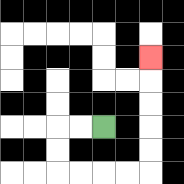{'start': '[4, 5]', 'end': '[6, 2]', 'path_directions': 'L,L,D,D,R,R,R,R,U,U,U,U,U', 'path_coordinates': '[[4, 5], [3, 5], [2, 5], [2, 6], [2, 7], [3, 7], [4, 7], [5, 7], [6, 7], [6, 6], [6, 5], [6, 4], [6, 3], [6, 2]]'}